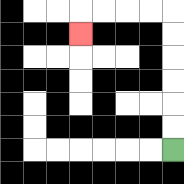{'start': '[7, 6]', 'end': '[3, 1]', 'path_directions': 'U,U,U,U,U,U,L,L,L,L,D', 'path_coordinates': '[[7, 6], [7, 5], [7, 4], [7, 3], [7, 2], [7, 1], [7, 0], [6, 0], [5, 0], [4, 0], [3, 0], [3, 1]]'}